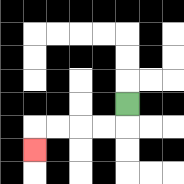{'start': '[5, 4]', 'end': '[1, 6]', 'path_directions': 'D,L,L,L,L,D', 'path_coordinates': '[[5, 4], [5, 5], [4, 5], [3, 5], [2, 5], [1, 5], [1, 6]]'}